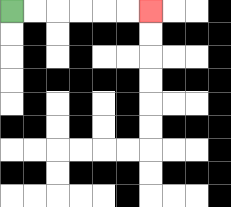{'start': '[0, 0]', 'end': '[6, 0]', 'path_directions': 'R,R,R,R,R,R', 'path_coordinates': '[[0, 0], [1, 0], [2, 0], [3, 0], [4, 0], [5, 0], [6, 0]]'}